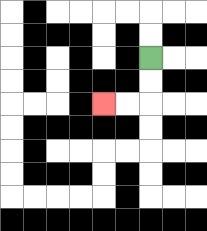{'start': '[6, 2]', 'end': '[4, 4]', 'path_directions': 'D,D,L,L', 'path_coordinates': '[[6, 2], [6, 3], [6, 4], [5, 4], [4, 4]]'}